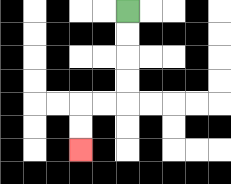{'start': '[5, 0]', 'end': '[3, 6]', 'path_directions': 'D,D,D,D,L,L,D,D', 'path_coordinates': '[[5, 0], [5, 1], [5, 2], [5, 3], [5, 4], [4, 4], [3, 4], [3, 5], [3, 6]]'}